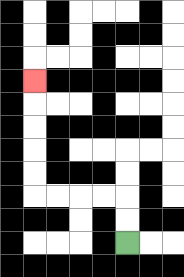{'start': '[5, 10]', 'end': '[1, 3]', 'path_directions': 'U,U,L,L,L,L,U,U,U,U,U', 'path_coordinates': '[[5, 10], [5, 9], [5, 8], [4, 8], [3, 8], [2, 8], [1, 8], [1, 7], [1, 6], [1, 5], [1, 4], [1, 3]]'}